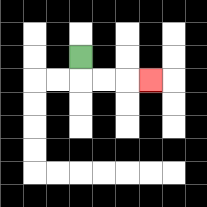{'start': '[3, 2]', 'end': '[6, 3]', 'path_directions': 'D,R,R,R', 'path_coordinates': '[[3, 2], [3, 3], [4, 3], [5, 3], [6, 3]]'}